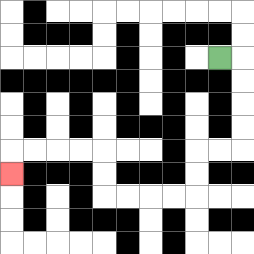{'start': '[9, 2]', 'end': '[0, 7]', 'path_directions': 'R,D,D,D,D,L,L,D,D,L,L,L,L,U,U,L,L,L,L,D', 'path_coordinates': '[[9, 2], [10, 2], [10, 3], [10, 4], [10, 5], [10, 6], [9, 6], [8, 6], [8, 7], [8, 8], [7, 8], [6, 8], [5, 8], [4, 8], [4, 7], [4, 6], [3, 6], [2, 6], [1, 6], [0, 6], [0, 7]]'}